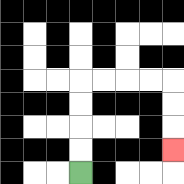{'start': '[3, 7]', 'end': '[7, 6]', 'path_directions': 'U,U,U,U,R,R,R,R,D,D,D', 'path_coordinates': '[[3, 7], [3, 6], [3, 5], [3, 4], [3, 3], [4, 3], [5, 3], [6, 3], [7, 3], [7, 4], [7, 5], [7, 6]]'}